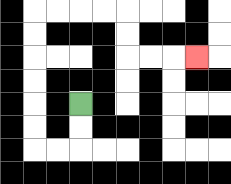{'start': '[3, 4]', 'end': '[8, 2]', 'path_directions': 'D,D,L,L,U,U,U,U,U,U,R,R,R,R,D,D,R,R,R', 'path_coordinates': '[[3, 4], [3, 5], [3, 6], [2, 6], [1, 6], [1, 5], [1, 4], [1, 3], [1, 2], [1, 1], [1, 0], [2, 0], [3, 0], [4, 0], [5, 0], [5, 1], [5, 2], [6, 2], [7, 2], [8, 2]]'}